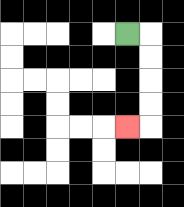{'start': '[5, 1]', 'end': '[5, 5]', 'path_directions': 'R,D,D,D,D,L', 'path_coordinates': '[[5, 1], [6, 1], [6, 2], [6, 3], [6, 4], [6, 5], [5, 5]]'}